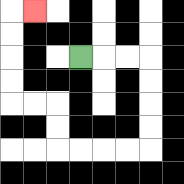{'start': '[3, 2]', 'end': '[1, 0]', 'path_directions': 'R,R,R,D,D,D,D,L,L,L,L,U,U,L,L,U,U,U,U,R', 'path_coordinates': '[[3, 2], [4, 2], [5, 2], [6, 2], [6, 3], [6, 4], [6, 5], [6, 6], [5, 6], [4, 6], [3, 6], [2, 6], [2, 5], [2, 4], [1, 4], [0, 4], [0, 3], [0, 2], [0, 1], [0, 0], [1, 0]]'}